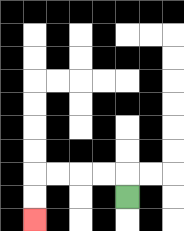{'start': '[5, 8]', 'end': '[1, 9]', 'path_directions': 'U,L,L,L,L,D,D', 'path_coordinates': '[[5, 8], [5, 7], [4, 7], [3, 7], [2, 7], [1, 7], [1, 8], [1, 9]]'}